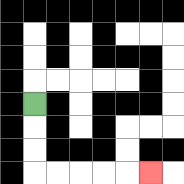{'start': '[1, 4]', 'end': '[6, 7]', 'path_directions': 'D,D,D,R,R,R,R,R', 'path_coordinates': '[[1, 4], [1, 5], [1, 6], [1, 7], [2, 7], [3, 7], [4, 7], [5, 7], [6, 7]]'}